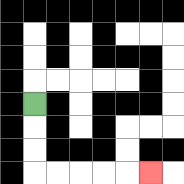{'start': '[1, 4]', 'end': '[6, 7]', 'path_directions': 'D,D,D,R,R,R,R,R', 'path_coordinates': '[[1, 4], [1, 5], [1, 6], [1, 7], [2, 7], [3, 7], [4, 7], [5, 7], [6, 7]]'}